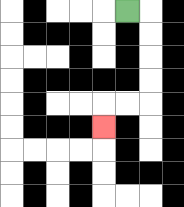{'start': '[5, 0]', 'end': '[4, 5]', 'path_directions': 'R,D,D,D,D,L,L,D', 'path_coordinates': '[[5, 0], [6, 0], [6, 1], [6, 2], [6, 3], [6, 4], [5, 4], [4, 4], [4, 5]]'}